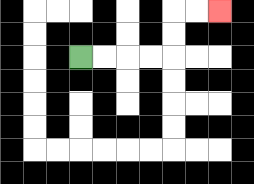{'start': '[3, 2]', 'end': '[9, 0]', 'path_directions': 'R,R,R,R,U,U,R,R', 'path_coordinates': '[[3, 2], [4, 2], [5, 2], [6, 2], [7, 2], [7, 1], [7, 0], [8, 0], [9, 0]]'}